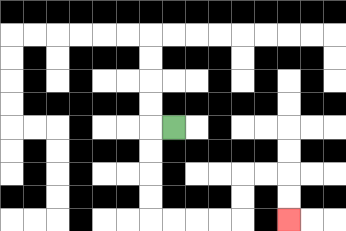{'start': '[7, 5]', 'end': '[12, 9]', 'path_directions': 'L,D,D,D,D,R,R,R,R,U,U,R,R,D,D', 'path_coordinates': '[[7, 5], [6, 5], [6, 6], [6, 7], [6, 8], [6, 9], [7, 9], [8, 9], [9, 9], [10, 9], [10, 8], [10, 7], [11, 7], [12, 7], [12, 8], [12, 9]]'}